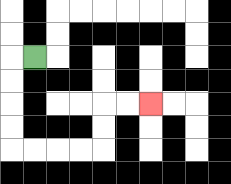{'start': '[1, 2]', 'end': '[6, 4]', 'path_directions': 'L,D,D,D,D,R,R,R,R,U,U,R,R', 'path_coordinates': '[[1, 2], [0, 2], [0, 3], [0, 4], [0, 5], [0, 6], [1, 6], [2, 6], [3, 6], [4, 6], [4, 5], [4, 4], [5, 4], [6, 4]]'}